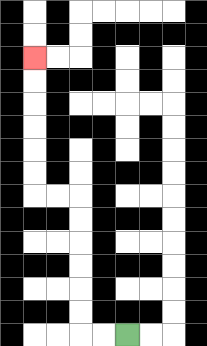{'start': '[5, 14]', 'end': '[1, 2]', 'path_directions': 'L,L,U,U,U,U,U,U,L,L,U,U,U,U,U,U', 'path_coordinates': '[[5, 14], [4, 14], [3, 14], [3, 13], [3, 12], [3, 11], [3, 10], [3, 9], [3, 8], [2, 8], [1, 8], [1, 7], [1, 6], [1, 5], [1, 4], [1, 3], [1, 2]]'}